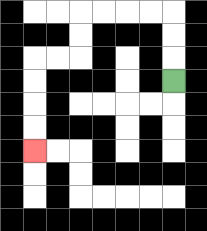{'start': '[7, 3]', 'end': '[1, 6]', 'path_directions': 'U,U,U,L,L,L,L,D,D,L,L,D,D,D,D', 'path_coordinates': '[[7, 3], [7, 2], [7, 1], [7, 0], [6, 0], [5, 0], [4, 0], [3, 0], [3, 1], [3, 2], [2, 2], [1, 2], [1, 3], [1, 4], [1, 5], [1, 6]]'}